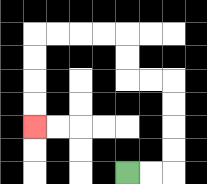{'start': '[5, 7]', 'end': '[1, 5]', 'path_directions': 'R,R,U,U,U,U,L,L,U,U,L,L,L,L,D,D,D,D', 'path_coordinates': '[[5, 7], [6, 7], [7, 7], [7, 6], [7, 5], [7, 4], [7, 3], [6, 3], [5, 3], [5, 2], [5, 1], [4, 1], [3, 1], [2, 1], [1, 1], [1, 2], [1, 3], [1, 4], [1, 5]]'}